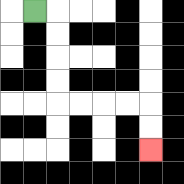{'start': '[1, 0]', 'end': '[6, 6]', 'path_directions': 'R,D,D,D,D,R,R,R,R,D,D', 'path_coordinates': '[[1, 0], [2, 0], [2, 1], [2, 2], [2, 3], [2, 4], [3, 4], [4, 4], [5, 4], [6, 4], [6, 5], [6, 6]]'}